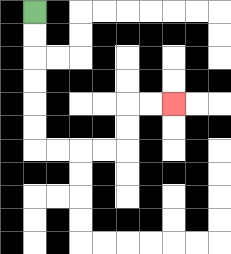{'start': '[1, 0]', 'end': '[7, 4]', 'path_directions': 'D,D,D,D,D,D,R,R,R,R,U,U,R,R', 'path_coordinates': '[[1, 0], [1, 1], [1, 2], [1, 3], [1, 4], [1, 5], [1, 6], [2, 6], [3, 6], [4, 6], [5, 6], [5, 5], [5, 4], [6, 4], [7, 4]]'}